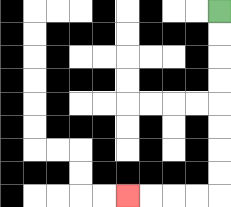{'start': '[9, 0]', 'end': '[5, 8]', 'path_directions': 'D,D,D,D,D,D,D,D,L,L,L,L', 'path_coordinates': '[[9, 0], [9, 1], [9, 2], [9, 3], [9, 4], [9, 5], [9, 6], [9, 7], [9, 8], [8, 8], [7, 8], [6, 8], [5, 8]]'}